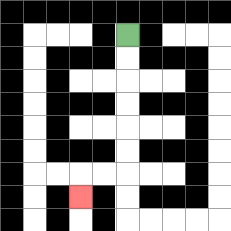{'start': '[5, 1]', 'end': '[3, 8]', 'path_directions': 'D,D,D,D,D,D,L,L,D', 'path_coordinates': '[[5, 1], [5, 2], [5, 3], [5, 4], [5, 5], [5, 6], [5, 7], [4, 7], [3, 7], [3, 8]]'}